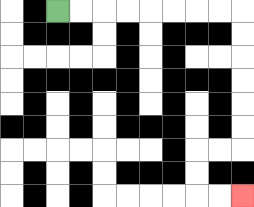{'start': '[2, 0]', 'end': '[10, 8]', 'path_directions': 'R,R,R,R,R,R,R,R,D,D,D,D,D,D,L,L,D,D,R,R', 'path_coordinates': '[[2, 0], [3, 0], [4, 0], [5, 0], [6, 0], [7, 0], [8, 0], [9, 0], [10, 0], [10, 1], [10, 2], [10, 3], [10, 4], [10, 5], [10, 6], [9, 6], [8, 6], [8, 7], [8, 8], [9, 8], [10, 8]]'}